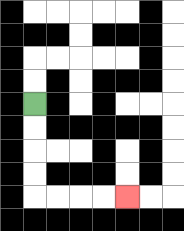{'start': '[1, 4]', 'end': '[5, 8]', 'path_directions': 'D,D,D,D,R,R,R,R', 'path_coordinates': '[[1, 4], [1, 5], [1, 6], [1, 7], [1, 8], [2, 8], [3, 8], [4, 8], [5, 8]]'}